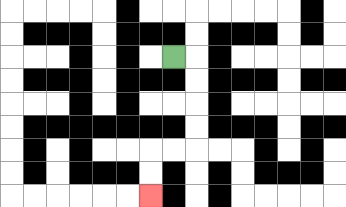{'start': '[7, 2]', 'end': '[6, 8]', 'path_directions': 'R,D,D,D,D,L,L,D,D', 'path_coordinates': '[[7, 2], [8, 2], [8, 3], [8, 4], [8, 5], [8, 6], [7, 6], [6, 6], [6, 7], [6, 8]]'}